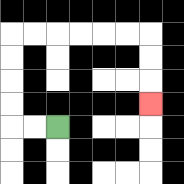{'start': '[2, 5]', 'end': '[6, 4]', 'path_directions': 'L,L,U,U,U,U,R,R,R,R,R,R,D,D,D', 'path_coordinates': '[[2, 5], [1, 5], [0, 5], [0, 4], [0, 3], [0, 2], [0, 1], [1, 1], [2, 1], [3, 1], [4, 1], [5, 1], [6, 1], [6, 2], [6, 3], [6, 4]]'}